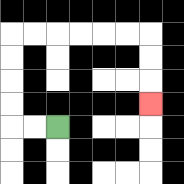{'start': '[2, 5]', 'end': '[6, 4]', 'path_directions': 'L,L,U,U,U,U,R,R,R,R,R,R,D,D,D', 'path_coordinates': '[[2, 5], [1, 5], [0, 5], [0, 4], [0, 3], [0, 2], [0, 1], [1, 1], [2, 1], [3, 1], [4, 1], [5, 1], [6, 1], [6, 2], [6, 3], [6, 4]]'}